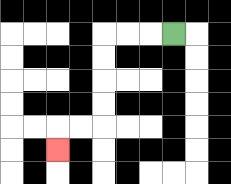{'start': '[7, 1]', 'end': '[2, 6]', 'path_directions': 'L,L,L,D,D,D,D,L,L,D', 'path_coordinates': '[[7, 1], [6, 1], [5, 1], [4, 1], [4, 2], [4, 3], [4, 4], [4, 5], [3, 5], [2, 5], [2, 6]]'}